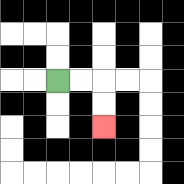{'start': '[2, 3]', 'end': '[4, 5]', 'path_directions': 'R,R,D,D', 'path_coordinates': '[[2, 3], [3, 3], [4, 3], [4, 4], [4, 5]]'}